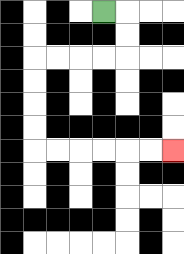{'start': '[4, 0]', 'end': '[7, 6]', 'path_directions': 'R,D,D,L,L,L,L,D,D,D,D,R,R,R,R,R,R', 'path_coordinates': '[[4, 0], [5, 0], [5, 1], [5, 2], [4, 2], [3, 2], [2, 2], [1, 2], [1, 3], [1, 4], [1, 5], [1, 6], [2, 6], [3, 6], [4, 6], [5, 6], [6, 6], [7, 6]]'}